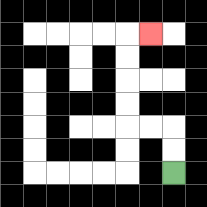{'start': '[7, 7]', 'end': '[6, 1]', 'path_directions': 'U,U,L,L,U,U,U,U,R', 'path_coordinates': '[[7, 7], [7, 6], [7, 5], [6, 5], [5, 5], [5, 4], [5, 3], [5, 2], [5, 1], [6, 1]]'}